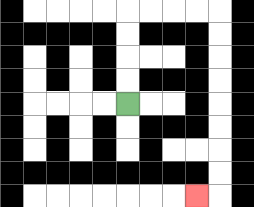{'start': '[5, 4]', 'end': '[8, 8]', 'path_directions': 'U,U,U,U,R,R,R,R,D,D,D,D,D,D,D,D,L', 'path_coordinates': '[[5, 4], [5, 3], [5, 2], [5, 1], [5, 0], [6, 0], [7, 0], [8, 0], [9, 0], [9, 1], [9, 2], [9, 3], [9, 4], [9, 5], [9, 6], [9, 7], [9, 8], [8, 8]]'}